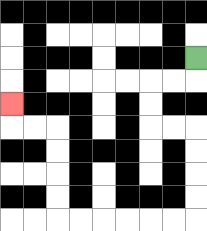{'start': '[8, 2]', 'end': '[0, 4]', 'path_directions': 'D,L,L,D,D,R,R,D,D,D,D,L,L,L,L,L,L,U,U,U,U,L,L,U', 'path_coordinates': '[[8, 2], [8, 3], [7, 3], [6, 3], [6, 4], [6, 5], [7, 5], [8, 5], [8, 6], [8, 7], [8, 8], [8, 9], [7, 9], [6, 9], [5, 9], [4, 9], [3, 9], [2, 9], [2, 8], [2, 7], [2, 6], [2, 5], [1, 5], [0, 5], [0, 4]]'}